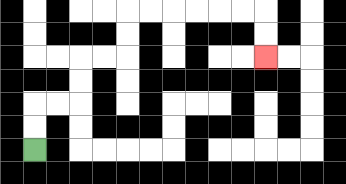{'start': '[1, 6]', 'end': '[11, 2]', 'path_directions': 'U,U,R,R,U,U,R,R,U,U,R,R,R,R,R,R,D,D', 'path_coordinates': '[[1, 6], [1, 5], [1, 4], [2, 4], [3, 4], [3, 3], [3, 2], [4, 2], [5, 2], [5, 1], [5, 0], [6, 0], [7, 0], [8, 0], [9, 0], [10, 0], [11, 0], [11, 1], [11, 2]]'}